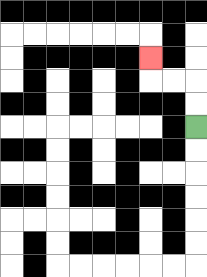{'start': '[8, 5]', 'end': '[6, 2]', 'path_directions': 'U,U,L,L,U', 'path_coordinates': '[[8, 5], [8, 4], [8, 3], [7, 3], [6, 3], [6, 2]]'}